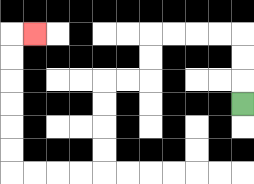{'start': '[10, 4]', 'end': '[1, 1]', 'path_directions': 'U,U,U,L,L,L,L,D,D,L,L,D,D,D,D,L,L,L,L,U,U,U,U,U,U,R', 'path_coordinates': '[[10, 4], [10, 3], [10, 2], [10, 1], [9, 1], [8, 1], [7, 1], [6, 1], [6, 2], [6, 3], [5, 3], [4, 3], [4, 4], [4, 5], [4, 6], [4, 7], [3, 7], [2, 7], [1, 7], [0, 7], [0, 6], [0, 5], [0, 4], [0, 3], [0, 2], [0, 1], [1, 1]]'}